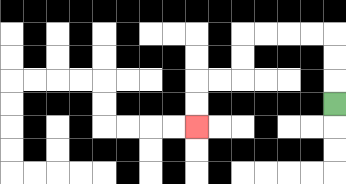{'start': '[14, 4]', 'end': '[8, 5]', 'path_directions': 'U,U,U,L,L,L,L,D,D,L,L,D,D', 'path_coordinates': '[[14, 4], [14, 3], [14, 2], [14, 1], [13, 1], [12, 1], [11, 1], [10, 1], [10, 2], [10, 3], [9, 3], [8, 3], [8, 4], [8, 5]]'}